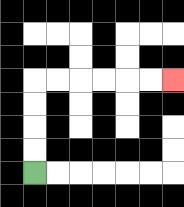{'start': '[1, 7]', 'end': '[7, 3]', 'path_directions': 'U,U,U,U,R,R,R,R,R,R', 'path_coordinates': '[[1, 7], [1, 6], [1, 5], [1, 4], [1, 3], [2, 3], [3, 3], [4, 3], [5, 3], [6, 3], [7, 3]]'}